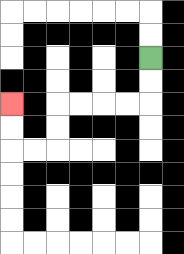{'start': '[6, 2]', 'end': '[0, 4]', 'path_directions': 'D,D,L,L,L,L,D,D,L,L,U,U', 'path_coordinates': '[[6, 2], [6, 3], [6, 4], [5, 4], [4, 4], [3, 4], [2, 4], [2, 5], [2, 6], [1, 6], [0, 6], [0, 5], [0, 4]]'}